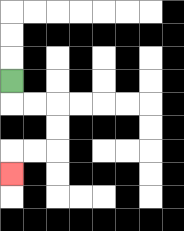{'start': '[0, 3]', 'end': '[0, 7]', 'path_directions': 'D,R,R,D,D,L,L,D', 'path_coordinates': '[[0, 3], [0, 4], [1, 4], [2, 4], [2, 5], [2, 6], [1, 6], [0, 6], [0, 7]]'}